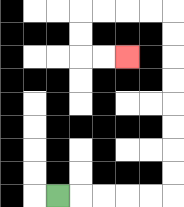{'start': '[2, 8]', 'end': '[5, 2]', 'path_directions': 'R,R,R,R,R,U,U,U,U,U,U,U,U,L,L,L,L,D,D,R,R', 'path_coordinates': '[[2, 8], [3, 8], [4, 8], [5, 8], [6, 8], [7, 8], [7, 7], [7, 6], [7, 5], [7, 4], [7, 3], [7, 2], [7, 1], [7, 0], [6, 0], [5, 0], [4, 0], [3, 0], [3, 1], [3, 2], [4, 2], [5, 2]]'}